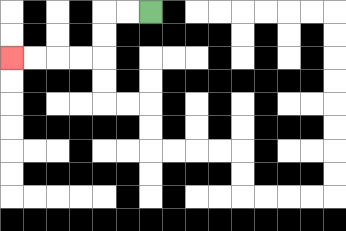{'start': '[6, 0]', 'end': '[0, 2]', 'path_directions': 'L,L,D,D,L,L,L,L', 'path_coordinates': '[[6, 0], [5, 0], [4, 0], [4, 1], [4, 2], [3, 2], [2, 2], [1, 2], [0, 2]]'}